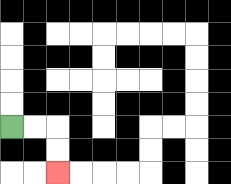{'start': '[0, 5]', 'end': '[2, 7]', 'path_directions': 'R,R,D,D', 'path_coordinates': '[[0, 5], [1, 5], [2, 5], [2, 6], [2, 7]]'}